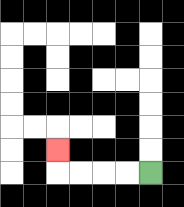{'start': '[6, 7]', 'end': '[2, 6]', 'path_directions': 'L,L,L,L,U', 'path_coordinates': '[[6, 7], [5, 7], [4, 7], [3, 7], [2, 7], [2, 6]]'}